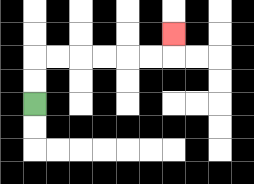{'start': '[1, 4]', 'end': '[7, 1]', 'path_directions': 'U,U,R,R,R,R,R,R,U', 'path_coordinates': '[[1, 4], [1, 3], [1, 2], [2, 2], [3, 2], [4, 2], [5, 2], [6, 2], [7, 2], [7, 1]]'}